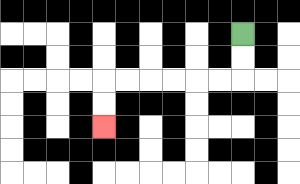{'start': '[10, 1]', 'end': '[4, 5]', 'path_directions': 'D,D,L,L,L,L,L,L,D,D', 'path_coordinates': '[[10, 1], [10, 2], [10, 3], [9, 3], [8, 3], [7, 3], [6, 3], [5, 3], [4, 3], [4, 4], [4, 5]]'}